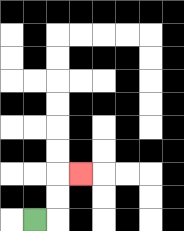{'start': '[1, 9]', 'end': '[3, 7]', 'path_directions': 'R,U,U,R', 'path_coordinates': '[[1, 9], [2, 9], [2, 8], [2, 7], [3, 7]]'}